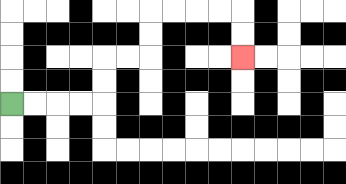{'start': '[0, 4]', 'end': '[10, 2]', 'path_directions': 'R,R,R,R,U,U,R,R,U,U,R,R,R,R,D,D', 'path_coordinates': '[[0, 4], [1, 4], [2, 4], [3, 4], [4, 4], [4, 3], [4, 2], [5, 2], [6, 2], [6, 1], [6, 0], [7, 0], [8, 0], [9, 0], [10, 0], [10, 1], [10, 2]]'}